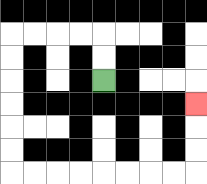{'start': '[4, 3]', 'end': '[8, 4]', 'path_directions': 'U,U,L,L,L,L,D,D,D,D,D,D,R,R,R,R,R,R,R,R,U,U,U', 'path_coordinates': '[[4, 3], [4, 2], [4, 1], [3, 1], [2, 1], [1, 1], [0, 1], [0, 2], [0, 3], [0, 4], [0, 5], [0, 6], [0, 7], [1, 7], [2, 7], [3, 7], [4, 7], [5, 7], [6, 7], [7, 7], [8, 7], [8, 6], [8, 5], [8, 4]]'}